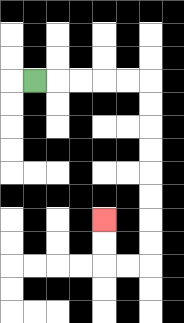{'start': '[1, 3]', 'end': '[4, 9]', 'path_directions': 'R,R,R,R,R,D,D,D,D,D,D,D,D,L,L,U,U', 'path_coordinates': '[[1, 3], [2, 3], [3, 3], [4, 3], [5, 3], [6, 3], [6, 4], [6, 5], [6, 6], [6, 7], [6, 8], [6, 9], [6, 10], [6, 11], [5, 11], [4, 11], [4, 10], [4, 9]]'}